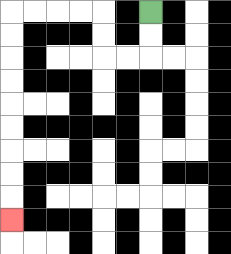{'start': '[6, 0]', 'end': '[0, 9]', 'path_directions': 'D,D,L,L,U,U,L,L,L,L,D,D,D,D,D,D,D,D,D', 'path_coordinates': '[[6, 0], [6, 1], [6, 2], [5, 2], [4, 2], [4, 1], [4, 0], [3, 0], [2, 0], [1, 0], [0, 0], [0, 1], [0, 2], [0, 3], [0, 4], [0, 5], [0, 6], [0, 7], [0, 8], [0, 9]]'}